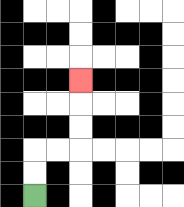{'start': '[1, 8]', 'end': '[3, 3]', 'path_directions': 'U,U,R,R,U,U,U', 'path_coordinates': '[[1, 8], [1, 7], [1, 6], [2, 6], [3, 6], [3, 5], [3, 4], [3, 3]]'}